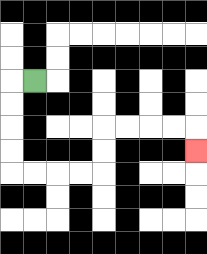{'start': '[1, 3]', 'end': '[8, 6]', 'path_directions': 'L,D,D,D,D,R,R,R,R,U,U,R,R,R,R,D', 'path_coordinates': '[[1, 3], [0, 3], [0, 4], [0, 5], [0, 6], [0, 7], [1, 7], [2, 7], [3, 7], [4, 7], [4, 6], [4, 5], [5, 5], [6, 5], [7, 5], [8, 5], [8, 6]]'}